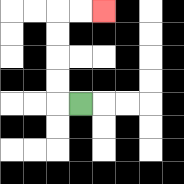{'start': '[3, 4]', 'end': '[4, 0]', 'path_directions': 'L,U,U,U,U,R,R', 'path_coordinates': '[[3, 4], [2, 4], [2, 3], [2, 2], [2, 1], [2, 0], [3, 0], [4, 0]]'}